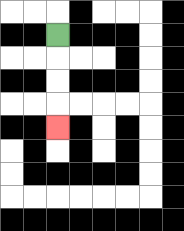{'start': '[2, 1]', 'end': '[2, 5]', 'path_directions': 'D,D,D,D', 'path_coordinates': '[[2, 1], [2, 2], [2, 3], [2, 4], [2, 5]]'}